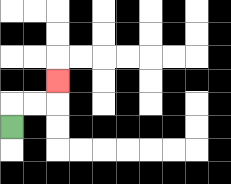{'start': '[0, 5]', 'end': '[2, 3]', 'path_directions': 'U,R,R,U', 'path_coordinates': '[[0, 5], [0, 4], [1, 4], [2, 4], [2, 3]]'}